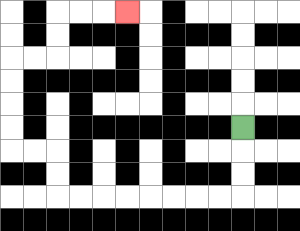{'start': '[10, 5]', 'end': '[5, 0]', 'path_directions': 'D,D,D,L,L,L,L,L,L,L,L,U,U,L,L,U,U,U,U,R,R,U,U,R,R,R', 'path_coordinates': '[[10, 5], [10, 6], [10, 7], [10, 8], [9, 8], [8, 8], [7, 8], [6, 8], [5, 8], [4, 8], [3, 8], [2, 8], [2, 7], [2, 6], [1, 6], [0, 6], [0, 5], [0, 4], [0, 3], [0, 2], [1, 2], [2, 2], [2, 1], [2, 0], [3, 0], [4, 0], [5, 0]]'}